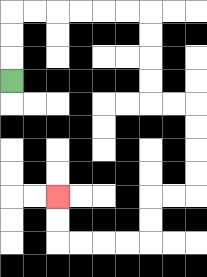{'start': '[0, 3]', 'end': '[2, 8]', 'path_directions': 'U,U,U,R,R,R,R,R,R,D,D,D,D,R,R,D,D,D,D,L,L,D,D,L,L,L,L,U,U', 'path_coordinates': '[[0, 3], [0, 2], [0, 1], [0, 0], [1, 0], [2, 0], [3, 0], [4, 0], [5, 0], [6, 0], [6, 1], [6, 2], [6, 3], [6, 4], [7, 4], [8, 4], [8, 5], [8, 6], [8, 7], [8, 8], [7, 8], [6, 8], [6, 9], [6, 10], [5, 10], [4, 10], [3, 10], [2, 10], [2, 9], [2, 8]]'}